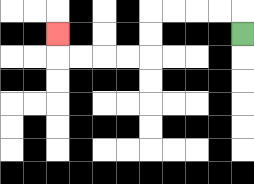{'start': '[10, 1]', 'end': '[2, 1]', 'path_directions': 'U,L,L,L,L,D,D,L,L,L,L,U', 'path_coordinates': '[[10, 1], [10, 0], [9, 0], [8, 0], [7, 0], [6, 0], [6, 1], [6, 2], [5, 2], [4, 2], [3, 2], [2, 2], [2, 1]]'}